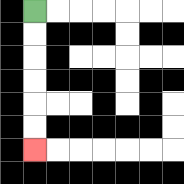{'start': '[1, 0]', 'end': '[1, 6]', 'path_directions': 'D,D,D,D,D,D', 'path_coordinates': '[[1, 0], [1, 1], [1, 2], [1, 3], [1, 4], [1, 5], [1, 6]]'}